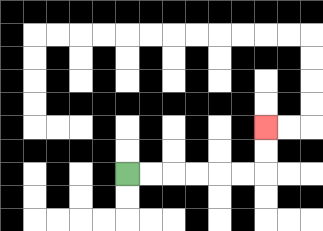{'start': '[5, 7]', 'end': '[11, 5]', 'path_directions': 'R,R,R,R,R,R,U,U', 'path_coordinates': '[[5, 7], [6, 7], [7, 7], [8, 7], [9, 7], [10, 7], [11, 7], [11, 6], [11, 5]]'}